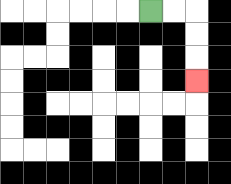{'start': '[6, 0]', 'end': '[8, 3]', 'path_directions': 'R,R,D,D,D', 'path_coordinates': '[[6, 0], [7, 0], [8, 0], [8, 1], [8, 2], [8, 3]]'}